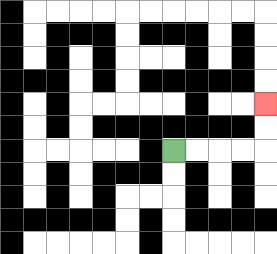{'start': '[7, 6]', 'end': '[11, 4]', 'path_directions': 'R,R,R,R,U,U', 'path_coordinates': '[[7, 6], [8, 6], [9, 6], [10, 6], [11, 6], [11, 5], [11, 4]]'}